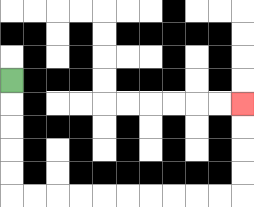{'start': '[0, 3]', 'end': '[10, 4]', 'path_directions': 'D,D,D,D,D,R,R,R,R,R,R,R,R,R,R,U,U,U,U', 'path_coordinates': '[[0, 3], [0, 4], [0, 5], [0, 6], [0, 7], [0, 8], [1, 8], [2, 8], [3, 8], [4, 8], [5, 8], [6, 8], [7, 8], [8, 8], [9, 8], [10, 8], [10, 7], [10, 6], [10, 5], [10, 4]]'}